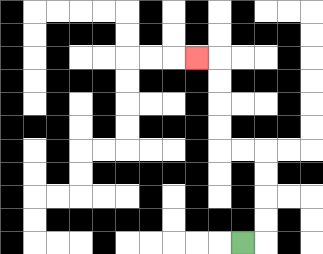{'start': '[10, 10]', 'end': '[8, 2]', 'path_directions': 'R,U,U,U,U,L,L,U,U,U,U,L', 'path_coordinates': '[[10, 10], [11, 10], [11, 9], [11, 8], [11, 7], [11, 6], [10, 6], [9, 6], [9, 5], [9, 4], [9, 3], [9, 2], [8, 2]]'}